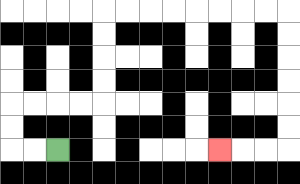{'start': '[2, 6]', 'end': '[9, 6]', 'path_directions': 'L,L,U,U,R,R,R,R,U,U,U,U,R,R,R,R,R,R,R,R,D,D,D,D,D,D,L,L,L', 'path_coordinates': '[[2, 6], [1, 6], [0, 6], [0, 5], [0, 4], [1, 4], [2, 4], [3, 4], [4, 4], [4, 3], [4, 2], [4, 1], [4, 0], [5, 0], [6, 0], [7, 0], [8, 0], [9, 0], [10, 0], [11, 0], [12, 0], [12, 1], [12, 2], [12, 3], [12, 4], [12, 5], [12, 6], [11, 6], [10, 6], [9, 6]]'}